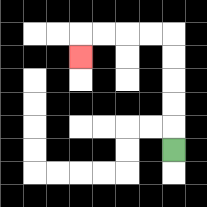{'start': '[7, 6]', 'end': '[3, 2]', 'path_directions': 'U,U,U,U,U,L,L,L,L,D', 'path_coordinates': '[[7, 6], [7, 5], [7, 4], [7, 3], [7, 2], [7, 1], [6, 1], [5, 1], [4, 1], [3, 1], [3, 2]]'}